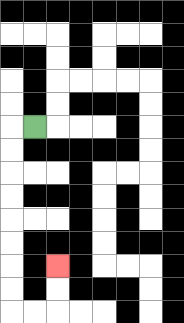{'start': '[1, 5]', 'end': '[2, 11]', 'path_directions': 'L,D,D,D,D,D,D,D,D,R,R,U,U', 'path_coordinates': '[[1, 5], [0, 5], [0, 6], [0, 7], [0, 8], [0, 9], [0, 10], [0, 11], [0, 12], [0, 13], [1, 13], [2, 13], [2, 12], [2, 11]]'}